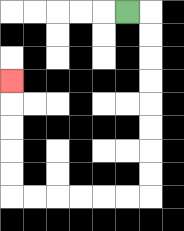{'start': '[5, 0]', 'end': '[0, 3]', 'path_directions': 'R,D,D,D,D,D,D,D,D,L,L,L,L,L,L,U,U,U,U,U', 'path_coordinates': '[[5, 0], [6, 0], [6, 1], [6, 2], [6, 3], [6, 4], [6, 5], [6, 6], [6, 7], [6, 8], [5, 8], [4, 8], [3, 8], [2, 8], [1, 8], [0, 8], [0, 7], [0, 6], [0, 5], [0, 4], [0, 3]]'}